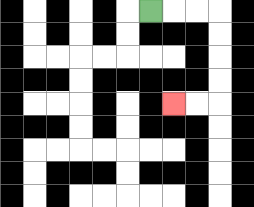{'start': '[6, 0]', 'end': '[7, 4]', 'path_directions': 'R,R,R,D,D,D,D,L,L', 'path_coordinates': '[[6, 0], [7, 0], [8, 0], [9, 0], [9, 1], [9, 2], [9, 3], [9, 4], [8, 4], [7, 4]]'}